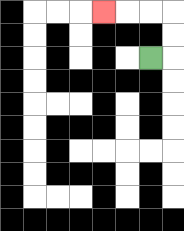{'start': '[6, 2]', 'end': '[4, 0]', 'path_directions': 'R,U,U,L,L,L', 'path_coordinates': '[[6, 2], [7, 2], [7, 1], [7, 0], [6, 0], [5, 0], [4, 0]]'}